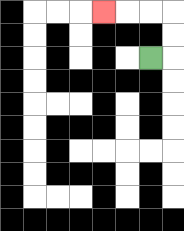{'start': '[6, 2]', 'end': '[4, 0]', 'path_directions': 'R,U,U,L,L,L', 'path_coordinates': '[[6, 2], [7, 2], [7, 1], [7, 0], [6, 0], [5, 0], [4, 0]]'}